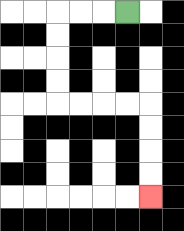{'start': '[5, 0]', 'end': '[6, 8]', 'path_directions': 'L,L,L,D,D,D,D,R,R,R,R,D,D,D,D', 'path_coordinates': '[[5, 0], [4, 0], [3, 0], [2, 0], [2, 1], [2, 2], [2, 3], [2, 4], [3, 4], [4, 4], [5, 4], [6, 4], [6, 5], [6, 6], [6, 7], [6, 8]]'}